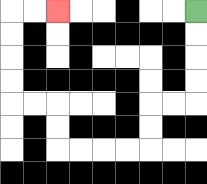{'start': '[8, 0]', 'end': '[2, 0]', 'path_directions': 'D,D,D,D,L,L,D,D,L,L,L,L,U,U,L,L,U,U,U,U,R,R', 'path_coordinates': '[[8, 0], [8, 1], [8, 2], [8, 3], [8, 4], [7, 4], [6, 4], [6, 5], [6, 6], [5, 6], [4, 6], [3, 6], [2, 6], [2, 5], [2, 4], [1, 4], [0, 4], [0, 3], [0, 2], [0, 1], [0, 0], [1, 0], [2, 0]]'}